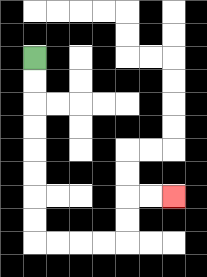{'start': '[1, 2]', 'end': '[7, 8]', 'path_directions': 'D,D,D,D,D,D,D,D,R,R,R,R,U,U,R,R', 'path_coordinates': '[[1, 2], [1, 3], [1, 4], [1, 5], [1, 6], [1, 7], [1, 8], [1, 9], [1, 10], [2, 10], [3, 10], [4, 10], [5, 10], [5, 9], [5, 8], [6, 8], [7, 8]]'}